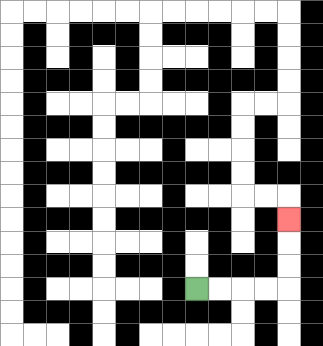{'start': '[8, 12]', 'end': '[12, 9]', 'path_directions': 'R,R,R,R,U,U,U', 'path_coordinates': '[[8, 12], [9, 12], [10, 12], [11, 12], [12, 12], [12, 11], [12, 10], [12, 9]]'}